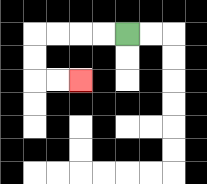{'start': '[5, 1]', 'end': '[3, 3]', 'path_directions': 'L,L,L,L,D,D,R,R', 'path_coordinates': '[[5, 1], [4, 1], [3, 1], [2, 1], [1, 1], [1, 2], [1, 3], [2, 3], [3, 3]]'}